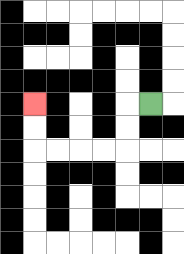{'start': '[6, 4]', 'end': '[1, 4]', 'path_directions': 'L,D,D,L,L,L,L,U,U', 'path_coordinates': '[[6, 4], [5, 4], [5, 5], [5, 6], [4, 6], [3, 6], [2, 6], [1, 6], [1, 5], [1, 4]]'}